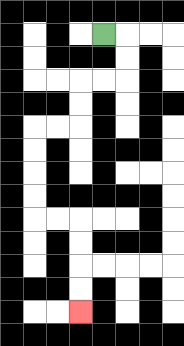{'start': '[4, 1]', 'end': '[3, 13]', 'path_directions': 'R,D,D,L,L,D,D,L,L,D,D,D,D,R,R,D,D,D,D', 'path_coordinates': '[[4, 1], [5, 1], [5, 2], [5, 3], [4, 3], [3, 3], [3, 4], [3, 5], [2, 5], [1, 5], [1, 6], [1, 7], [1, 8], [1, 9], [2, 9], [3, 9], [3, 10], [3, 11], [3, 12], [3, 13]]'}